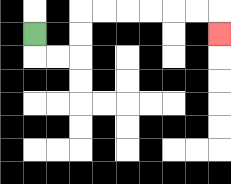{'start': '[1, 1]', 'end': '[9, 1]', 'path_directions': 'D,R,R,U,U,R,R,R,R,R,R,D', 'path_coordinates': '[[1, 1], [1, 2], [2, 2], [3, 2], [3, 1], [3, 0], [4, 0], [5, 0], [6, 0], [7, 0], [8, 0], [9, 0], [9, 1]]'}